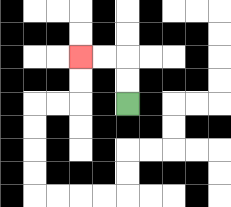{'start': '[5, 4]', 'end': '[3, 2]', 'path_directions': 'U,U,L,L', 'path_coordinates': '[[5, 4], [5, 3], [5, 2], [4, 2], [3, 2]]'}